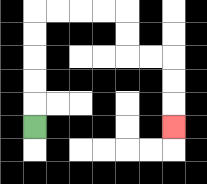{'start': '[1, 5]', 'end': '[7, 5]', 'path_directions': 'U,U,U,U,U,R,R,R,R,D,D,R,R,D,D,D', 'path_coordinates': '[[1, 5], [1, 4], [1, 3], [1, 2], [1, 1], [1, 0], [2, 0], [3, 0], [4, 0], [5, 0], [5, 1], [5, 2], [6, 2], [7, 2], [7, 3], [7, 4], [7, 5]]'}